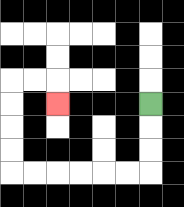{'start': '[6, 4]', 'end': '[2, 4]', 'path_directions': 'D,D,D,L,L,L,L,L,L,U,U,U,U,R,R,D', 'path_coordinates': '[[6, 4], [6, 5], [6, 6], [6, 7], [5, 7], [4, 7], [3, 7], [2, 7], [1, 7], [0, 7], [0, 6], [0, 5], [0, 4], [0, 3], [1, 3], [2, 3], [2, 4]]'}